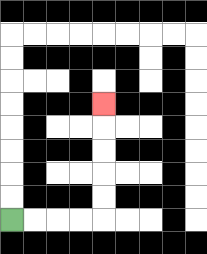{'start': '[0, 9]', 'end': '[4, 4]', 'path_directions': 'R,R,R,R,U,U,U,U,U', 'path_coordinates': '[[0, 9], [1, 9], [2, 9], [3, 9], [4, 9], [4, 8], [4, 7], [4, 6], [4, 5], [4, 4]]'}